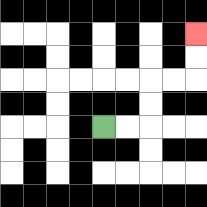{'start': '[4, 5]', 'end': '[8, 1]', 'path_directions': 'R,R,U,U,R,R,U,U', 'path_coordinates': '[[4, 5], [5, 5], [6, 5], [6, 4], [6, 3], [7, 3], [8, 3], [8, 2], [8, 1]]'}